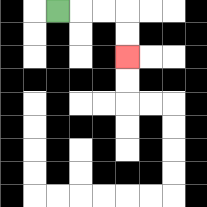{'start': '[2, 0]', 'end': '[5, 2]', 'path_directions': 'R,R,R,D,D', 'path_coordinates': '[[2, 0], [3, 0], [4, 0], [5, 0], [5, 1], [5, 2]]'}